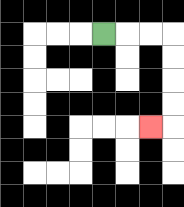{'start': '[4, 1]', 'end': '[6, 5]', 'path_directions': 'R,R,R,D,D,D,D,L', 'path_coordinates': '[[4, 1], [5, 1], [6, 1], [7, 1], [7, 2], [7, 3], [7, 4], [7, 5], [6, 5]]'}